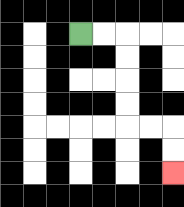{'start': '[3, 1]', 'end': '[7, 7]', 'path_directions': 'R,R,D,D,D,D,R,R,D,D', 'path_coordinates': '[[3, 1], [4, 1], [5, 1], [5, 2], [5, 3], [5, 4], [5, 5], [6, 5], [7, 5], [7, 6], [7, 7]]'}